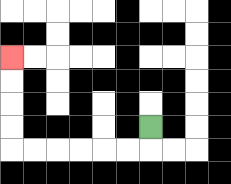{'start': '[6, 5]', 'end': '[0, 2]', 'path_directions': 'D,L,L,L,L,L,L,U,U,U,U', 'path_coordinates': '[[6, 5], [6, 6], [5, 6], [4, 6], [3, 6], [2, 6], [1, 6], [0, 6], [0, 5], [0, 4], [0, 3], [0, 2]]'}